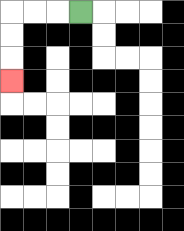{'start': '[3, 0]', 'end': '[0, 3]', 'path_directions': 'L,L,L,D,D,D', 'path_coordinates': '[[3, 0], [2, 0], [1, 0], [0, 0], [0, 1], [0, 2], [0, 3]]'}